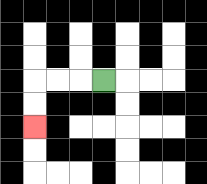{'start': '[4, 3]', 'end': '[1, 5]', 'path_directions': 'L,L,L,D,D', 'path_coordinates': '[[4, 3], [3, 3], [2, 3], [1, 3], [1, 4], [1, 5]]'}